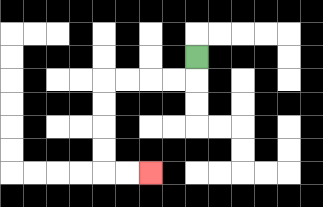{'start': '[8, 2]', 'end': '[6, 7]', 'path_directions': 'D,L,L,L,L,D,D,D,D,R,R', 'path_coordinates': '[[8, 2], [8, 3], [7, 3], [6, 3], [5, 3], [4, 3], [4, 4], [4, 5], [4, 6], [4, 7], [5, 7], [6, 7]]'}